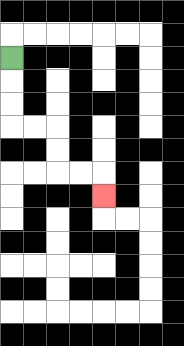{'start': '[0, 2]', 'end': '[4, 8]', 'path_directions': 'D,D,D,R,R,D,D,R,R,D', 'path_coordinates': '[[0, 2], [0, 3], [0, 4], [0, 5], [1, 5], [2, 5], [2, 6], [2, 7], [3, 7], [4, 7], [4, 8]]'}